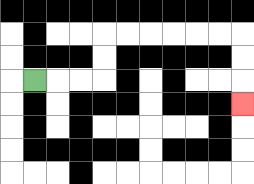{'start': '[1, 3]', 'end': '[10, 4]', 'path_directions': 'R,R,R,U,U,R,R,R,R,R,R,D,D,D', 'path_coordinates': '[[1, 3], [2, 3], [3, 3], [4, 3], [4, 2], [4, 1], [5, 1], [6, 1], [7, 1], [8, 1], [9, 1], [10, 1], [10, 2], [10, 3], [10, 4]]'}